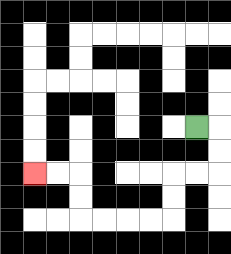{'start': '[8, 5]', 'end': '[1, 7]', 'path_directions': 'R,D,D,L,L,D,D,L,L,L,L,U,U,L,L', 'path_coordinates': '[[8, 5], [9, 5], [9, 6], [9, 7], [8, 7], [7, 7], [7, 8], [7, 9], [6, 9], [5, 9], [4, 9], [3, 9], [3, 8], [3, 7], [2, 7], [1, 7]]'}